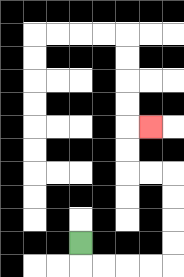{'start': '[3, 10]', 'end': '[6, 5]', 'path_directions': 'D,R,R,R,R,U,U,U,U,L,L,U,U,R', 'path_coordinates': '[[3, 10], [3, 11], [4, 11], [5, 11], [6, 11], [7, 11], [7, 10], [7, 9], [7, 8], [7, 7], [6, 7], [5, 7], [5, 6], [5, 5], [6, 5]]'}